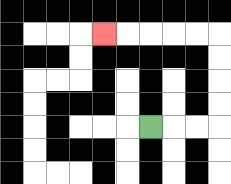{'start': '[6, 5]', 'end': '[4, 1]', 'path_directions': 'R,R,R,U,U,U,U,L,L,L,L,L', 'path_coordinates': '[[6, 5], [7, 5], [8, 5], [9, 5], [9, 4], [9, 3], [9, 2], [9, 1], [8, 1], [7, 1], [6, 1], [5, 1], [4, 1]]'}